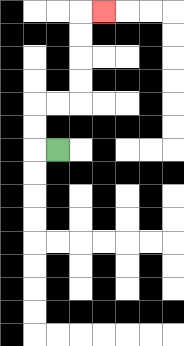{'start': '[2, 6]', 'end': '[4, 0]', 'path_directions': 'L,U,U,R,R,U,U,U,U,R', 'path_coordinates': '[[2, 6], [1, 6], [1, 5], [1, 4], [2, 4], [3, 4], [3, 3], [3, 2], [3, 1], [3, 0], [4, 0]]'}